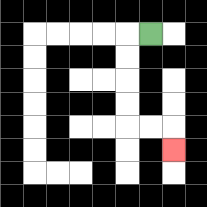{'start': '[6, 1]', 'end': '[7, 6]', 'path_directions': 'L,D,D,D,D,R,R,D', 'path_coordinates': '[[6, 1], [5, 1], [5, 2], [5, 3], [5, 4], [5, 5], [6, 5], [7, 5], [7, 6]]'}